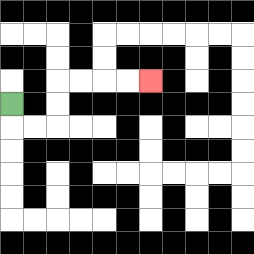{'start': '[0, 4]', 'end': '[6, 3]', 'path_directions': 'D,R,R,U,U,R,R,R,R', 'path_coordinates': '[[0, 4], [0, 5], [1, 5], [2, 5], [2, 4], [2, 3], [3, 3], [4, 3], [5, 3], [6, 3]]'}